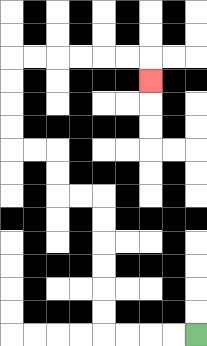{'start': '[8, 14]', 'end': '[6, 3]', 'path_directions': 'L,L,L,L,U,U,U,U,U,U,L,L,U,U,L,L,U,U,U,U,R,R,R,R,R,R,D', 'path_coordinates': '[[8, 14], [7, 14], [6, 14], [5, 14], [4, 14], [4, 13], [4, 12], [4, 11], [4, 10], [4, 9], [4, 8], [3, 8], [2, 8], [2, 7], [2, 6], [1, 6], [0, 6], [0, 5], [0, 4], [0, 3], [0, 2], [1, 2], [2, 2], [3, 2], [4, 2], [5, 2], [6, 2], [6, 3]]'}